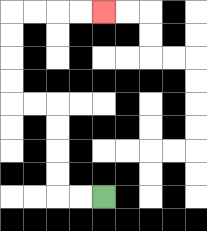{'start': '[4, 8]', 'end': '[4, 0]', 'path_directions': 'L,L,U,U,U,U,L,L,U,U,U,U,R,R,R,R', 'path_coordinates': '[[4, 8], [3, 8], [2, 8], [2, 7], [2, 6], [2, 5], [2, 4], [1, 4], [0, 4], [0, 3], [0, 2], [0, 1], [0, 0], [1, 0], [2, 0], [3, 0], [4, 0]]'}